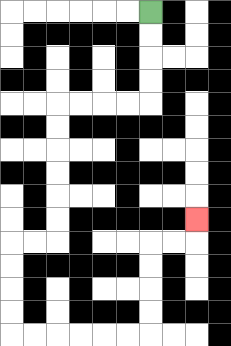{'start': '[6, 0]', 'end': '[8, 9]', 'path_directions': 'D,D,D,D,L,L,L,L,D,D,D,D,D,D,L,L,D,D,D,D,R,R,R,R,R,R,U,U,U,U,R,R,U', 'path_coordinates': '[[6, 0], [6, 1], [6, 2], [6, 3], [6, 4], [5, 4], [4, 4], [3, 4], [2, 4], [2, 5], [2, 6], [2, 7], [2, 8], [2, 9], [2, 10], [1, 10], [0, 10], [0, 11], [0, 12], [0, 13], [0, 14], [1, 14], [2, 14], [3, 14], [4, 14], [5, 14], [6, 14], [6, 13], [6, 12], [6, 11], [6, 10], [7, 10], [8, 10], [8, 9]]'}